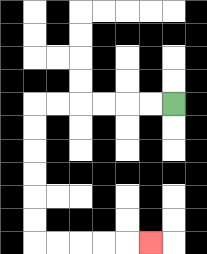{'start': '[7, 4]', 'end': '[6, 10]', 'path_directions': 'L,L,L,L,L,L,D,D,D,D,D,D,R,R,R,R,R', 'path_coordinates': '[[7, 4], [6, 4], [5, 4], [4, 4], [3, 4], [2, 4], [1, 4], [1, 5], [1, 6], [1, 7], [1, 8], [1, 9], [1, 10], [2, 10], [3, 10], [4, 10], [5, 10], [6, 10]]'}